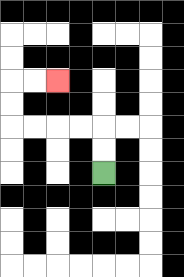{'start': '[4, 7]', 'end': '[2, 3]', 'path_directions': 'U,U,L,L,L,L,U,U,R,R', 'path_coordinates': '[[4, 7], [4, 6], [4, 5], [3, 5], [2, 5], [1, 5], [0, 5], [0, 4], [0, 3], [1, 3], [2, 3]]'}